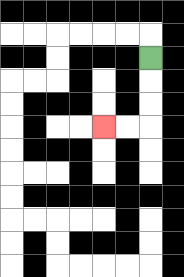{'start': '[6, 2]', 'end': '[4, 5]', 'path_directions': 'D,D,D,L,L', 'path_coordinates': '[[6, 2], [6, 3], [6, 4], [6, 5], [5, 5], [4, 5]]'}